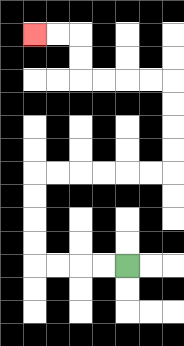{'start': '[5, 11]', 'end': '[1, 1]', 'path_directions': 'L,L,L,L,U,U,U,U,R,R,R,R,R,R,U,U,U,U,L,L,L,L,U,U,L,L', 'path_coordinates': '[[5, 11], [4, 11], [3, 11], [2, 11], [1, 11], [1, 10], [1, 9], [1, 8], [1, 7], [2, 7], [3, 7], [4, 7], [5, 7], [6, 7], [7, 7], [7, 6], [7, 5], [7, 4], [7, 3], [6, 3], [5, 3], [4, 3], [3, 3], [3, 2], [3, 1], [2, 1], [1, 1]]'}